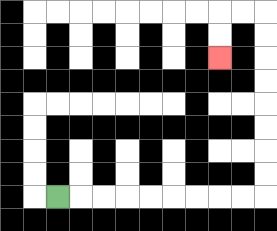{'start': '[2, 8]', 'end': '[9, 2]', 'path_directions': 'R,R,R,R,R,R,R,R,R,U,U,U,U,U,U,U,U,L,L,D,D', 'path_coordinates': '[[2, 8], [3, 8], [4, 8], [5, 8], [6, 8], [7, 8], [8, 8], [9, 8], [10, 8], [11, 8], [11, 7], [11, 6], [11, 5], [11, 4], [11, 3], [11, 2], [11, 1], [11, 0], [10, 0], [9, 0], [9, 1], [9, 2]]'}